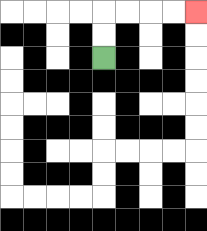{'start': '[4, 2]', 'end': '[8, 0]', 'path_directions': 'U,U,R,R,R,R', 'path_coordinates': '[[4, 2], [4, 1], [4, 0], [5, 0], [6, 0], [7, 0], [8, 0]]'}